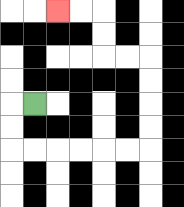{'start': '[1, 4]', 'end': '[2, 0]', 'path_directions': 'L,D,D,R,R,R,R,R,R,U,U,U,U,L,L,U,U,L,L', 'path_coordinates': '[[1, 4], [0, 4], [0, 5], [0, 6], [1, 6], [2, 6], [3, 6], [4, 6], [5, 6], [6, 6], [6, 5], [6, 4], [6, 3], [6, 2], [5, 2], [4, 2], [4, 1], [4, 0], [3, 0], [2, 0]]'}